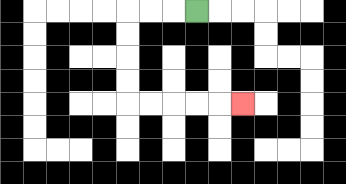{'start': '[8, 0]', 'end': '[10, 4]', 'path_directions': 'L,L,L,D,D,D,D,R,R,R,R,R', 'path_coordinates': '[[8, 0], [7, 0], [6, 0], [5, 0], [5, 1], [5, 2], [5, 3], [5, 4], [6, 4], [7, 4], [8, 4], [9, 4], [10, 4]]'}